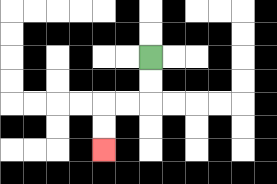{'start': '[6, 2]', 'end': '[4, 6]', 'path_directions': 'D,D,L,L,D,D', 'path_coordinates': '[[6, 2], [6, 3], [6, 4], [5, 4], [4, 4], [4, 5], [4, 6]]'}